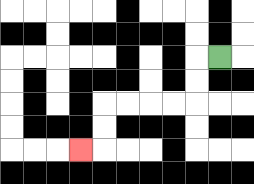{'start': '[9, 2]', 'end': '[3, 6]', 'path_directions': 'L,D,D,L,L,L,L,D,D,L', 'path_coordinates': '[[9, 2], [8, 2], [8, 3], [8, 4], [7, 4], [6, 4], [5, 4], [4, 4], [4, 5], [4, 6], [3, 6]]'}